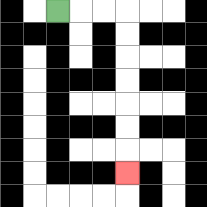{'start': '[2, 0]', 'end': '[5, 7]', 'path_directions': 'R,R,R,D,D,D,D,D,D,D', 'path_coordinates': '[[2, 0], [3, 0], [4, 0], [5, 0], [5, 1], [5, 2], [5, 3], [5, 4], [5, 5], [5, 6], [5, 7]]'}